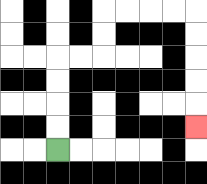{'start': '[2, 6]', 'end': '[8, 5]', 'path_directions': 'U,U,U,U,R,R,U,U,R,R,R,R,D,D,D,D,D', 'path_coordinates': '[[2, 6], [2, 5], [2, 4], [2, 3], [2, 2], [3, 2], [4, 2], [4, 1], [4, 0], [5, 0], [6, 0], [7, 0], [8, 0], [8, 1], [8, 2], [8, 3], [8, 4], [8, 5]]'}